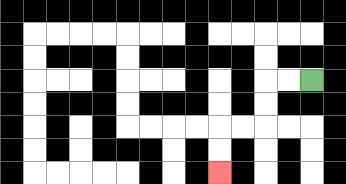{'start': '[13, 3]', 'end': '[9, 7]', 'path_directions': 'L,L,D,D,L,L,D,D', 'path_coordinates': '[[13, 3], [12, 3], [11, 3], [11, 4], [11, 5], [10, 5], [9, 5], [9, 6], [9, 7]]'}